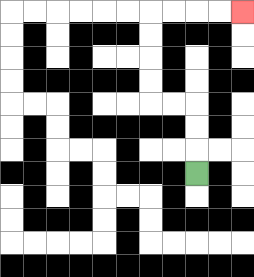{'start': '[8, 7]', 'end': '[10, 0]', 'path_directions': 'U,U,U,L,L,U,U,U,U,R,R,R,R', 'path_coordinates': '[[8, 7], [8, 6], [8, 5], [8, 4], [7, 4], [6, 4], [6, 3], [6, 2], [6, 1], [6, 0], [7, 0], [8, 0], [9, 0], [10, 0]]'}